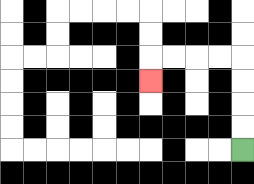{'start': '[10, 6]', 'end': '[6, 3]', 'path_directions': 'U,U,U,U,L,L,L,L,D', 'path_coordinates': '[[10, 6], [10, 5], [10, 4], [10, 3], [10, 2], [9, 2], [8, 2], [7, 2], [6, 2], [6, 3]]'}